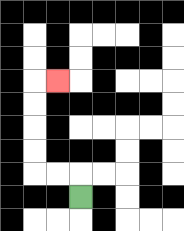{'start': '[3, 8]', 'end': '[2, 3]', 'path_directions': 'U,L,L,U,U,U,U,R', 'path_coordinates': '[[3, 8], [3, 7], [2, 7], [1, 7], [1, 6], [1, 5], [1, 4], [1, 3], [2, 3]]'}